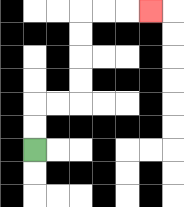{'start': '[1, 6]', 'end': '[6, 0]', 'path_directions': 'U,U,R,R,U,U,U,U,R,R,R', 'path_coordinates': '[[1, 6], [1, 5], [1, 4], [2, 4], [3, 4], [3, 3], [3, 2], [3, 1], [3, 0], [4, 0], [5, 0], [6, 0]]'}